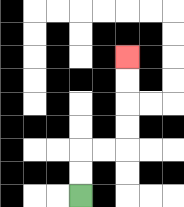{'start': '[3, 8]', 'end': '[5, 2]', 'path_directions': 'U,U,R,R,U,U,U,U', 'path_coordinates': '[[3, 8], [3, 7], [3, 6], [4, 6], [5, 6], [5, 5], [5, 4], [5, 3], [5, 2]]'}